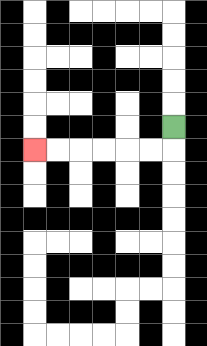{'start': '[7, 5]', 'end': '[1, 6]', 'path_directions': 'D,L,L,L,L,L,L', 'path_coordinates': '[[7, 5], [7, 6], [6, 6], [5, 6], [4, 6], [3, 6], [2, 6], [1, 6]]'}